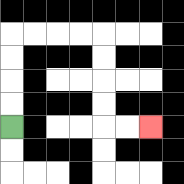{'start': '[0, 5]', 'end': '[6, 5]', 'path_directions': 'U,U,U,U,R,R,R,R,D,D,D,D,R,R', 'path_coordinates': '[[0, 5], [0, 4], [0, 3], [0, 2], [0, 1], [1, 1], [2, 1], [3, 1], [4, 1], [4, 2], [4, 3], [4, 4], [4, 5], [5, 5], [6, 5]]'}